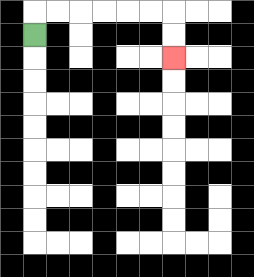{'start': '[1, 1]', 'end': '[7, 2]', 'path_directions': 'U,R,R,R,R,R,R,D,D', 'path_coordinates': '[[1, 1], [1, 0], [2, 0], [3, 0], [4, 0], [5, 0], [6, 0], [7, 0], [7, 1], [7, 2]]'}